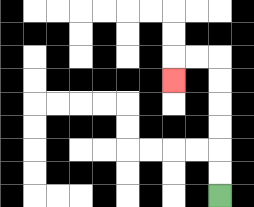{'start': '[9, 8]', 'end': '[7, 3]', 'path_directions': 'U,U,U,U,U,U,L,L,D', 'path_coordinates': '[[9, 8], [9, 7], [9, 6], [9, 5], [9, 4], [9, 3], [9, 2], [8, 2], [7, 2], [7, 3]]'}